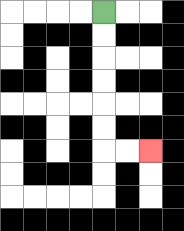{'start': '[4, 0]', 'end': '[6, 6]', 'path_directions': 'D,D,D,D,D,D,R,R', 'path_coordinates': '[[4, 0], [4, 1], [4, 2], [4, 3], [4, 4], [4, 5], [4, 6], [5, 6], [6, 6]]'}